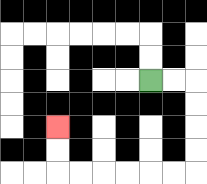{'start': '[6, 3]', 'end': '[2, 5]', 'path_directions': 'R,R,D,D,D,D,L,L,L,L,L,L,U,U', 'path_coordinates': '[[6, 3], [7, 3], [8, 3], [8, 4], [8, 5], [8, 6], [8, 7], [7, 7], [6, 7], [5, 7], [4, 7], [3, 7], [2, 7], [2, 6], [2, 5]]'}